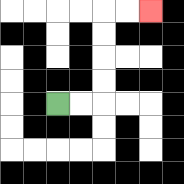{'start': '[2, 4]', 'end': '[6, 0]', 'path_directions': 'R,R,U,U,U,U,R,R', 'path_coordinates': '[[2, 4], [3, 4], [4, 4], [4, 3], [4, 2], [4, 1], [4, 0], [5, 0], [6, 0]]'}